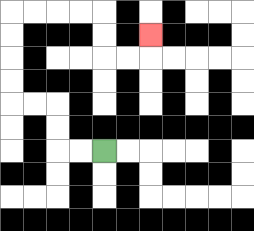{'start': '[4, 6]', 'end': '[6, 1]', 'path_directions': 'L,L,U,U,L,L,U,U,U,U,R,R,R,R,D,D,R,R,U', 'path_coordinates': '[[4, 6], [3, 6], [2, 6], [2, 5], [2, 4], [1, 4], [0, 4], [0, 3], [0, 2], [0, 1], [0, 0], [1, 0], [2, 0], [3, 0], [4, 0], [4, 1], [4, 2], [5, 2], [6, 2], [6, 1]]'}